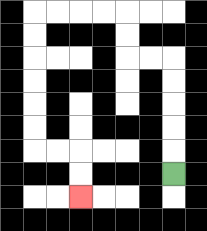{'start': '[7, 7]', 'end': '[3, 8]', 'path_directions': 'U,U,U,U,U,L,L,U,U,L,L,L,L,D,D,D,D,D,D,R,R,D,D', 'path_coordinates': '[[7, 7], [7, 6], [7, 5], [7, 4], [7, 3], [7, 2], [6, 2], [5, 2], [5, 1], [5, 0], [4, 0], [3, 0], [2, 0], [1, 0], [1, 1], [1, 2], [1, 3], [1, 4], [1, 5], [1, 6], [2, 6], [3, 6], [3, 7], [3, 8]]'}